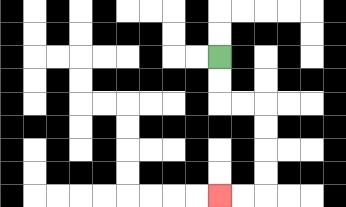{'start': '[9, 2]', 'end': '[9, 8]', 'path_directions': 'D,D,R,R,D,D,D,D,L,L', 'path_coordinates': '[[9, 2], [9, 3], [9, 4], [10, 4], [11, 4], [11, 5], [11, 6], [11, 7], [11, 8], [10, 8], [9, 8]]'}